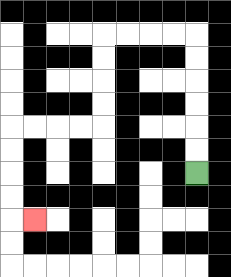{'start': '[8, 7]', 'end': '[1, 9]', 'path_directions': 'U,U,U,U,U,U,L,L,L,L,D,D,D,D,L,L,L,L,D,D,D,D,R', 'path_coordinates': '[[8, 7], [8, 6], [8, 5], [8, 4], [8, 3], [8, 2], [8, 1], [7, 1], [6, 1], [5, 1], [4, 1], [4, 2], [4, 3], [4, 4], [4, 5], [3, 5], [2, 5], [1, 5], [0, 5], [0, 6], [0, 7], [0, 8], [0, 9], [1, 9]]'}